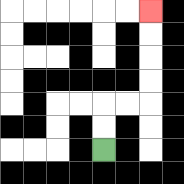{'start': '[4, 6]', 'end': '[6, 0]', 'path_directions': 'U,U,R,R,U,U,U,U', 'path_coordinates': '[[4, 6], [4, 5], [4, 4], [5, 4], [6, 4], [6, 3], [6, 2], [6, 1], [6, 0]]'}